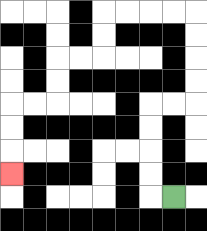{'start': '[7, 8]', 'end': '[0, 7]', 'path_directions': 'L,U,U,U,U,R,R,U,U,U,U,L,L,L,L,D,D,L,L,D,D,L,L,D,D,D', 'path_coordinates': '[[7, 8], [6, 8], [6, 7], [6, 6], [6, 5], [6, 4], [7, 4], [8, 4], [8, 3], [8, 2], [8, 1], [8, 0], [7, 0], [6, 0], [5, 0], [4, 0], [4, 1], [4, 2], [3, 2], [2, 2], [2, 3], [2, 4], [1, 4], [0, 4], [0, 5], [0, 6], [0, 7]]'}